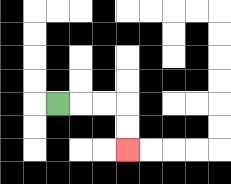{'start': '[2, 4]', 'end': '[5, 6]', 'path_directions': 'R,R,R,D,D', 'path_coordinates': '[[2, 4], [3, 4], [4, 4], [5, 4], [5, 5], [5, 6]]'}